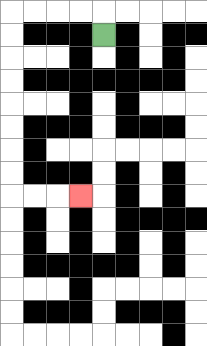{'start': '[4, 1]', 'end': '[3, 8]', 'path_directions': 'U,L,L,L,L,D,D,D,D,D,D,D,D,R,R,R', 'path_coordinates': '[[4, 1], [4, 0], [3, 0], [2, 0], [1, 0], [0, 0], [0, 1], [0, 2], [0, 3], [0, 4], [0, 5], [0, 6], [0, 7], [0, 8], [1, 8], [2, 8], [3, 8]]'}